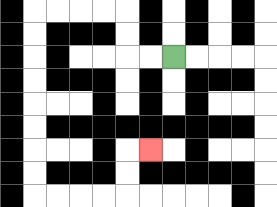{'start': '[7, 2]', 'end': '[6, 6]', 'path_directions': 'L,L,U,U,L,L,L,L,D,D,D,D,D,D,D,D,R,R,R,R,U,U,R', 'path_coordinates': '[[7, 2], [6, 2], [5, 2], [5, 1], [5, 0], [4, 0], [3, 0], [2, 0], [1, 0], [1, 1], [1, 2], [1, 3], [1, 4], [1, 5], [1, 6], [1, 7], [1, 8], [2, 8], [3, 8], [4, 8], [5, 8], [5, 7], [5, 6], [6, 6]]'}